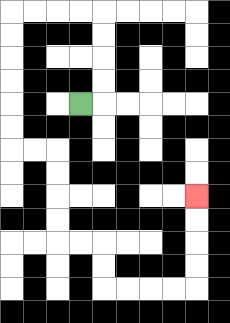{'start': '[3, 4]', 'end': '[8, 8]', 'path_directions': 'R,U,U,U,U,L,L,L,L,D,D,D,D,D,D,R,R,D,D,D,D,R,R,D,D,R,R,R,R,U,U,U,U', 'path_coordinates': '[[3, 4], [4, 4], [4, 3], [4, 2], [4, 1], [4, 0], [3, 0], [2, 0], [1, 0], [0, 0], [0, 1], [0, 2], [0, 3], [0, 4], [0, 5], [0, 6], [1, 6], [2, 6], [2, 7], [2, 8], [2, 9], [2, 10], [3, 10], [4, 10], [4, 11], [4, 12], [5, 12], [6, 12], [7, 12], [8, 12], [8, 11], [8, 10], [8, 9], [8, 8]]'}